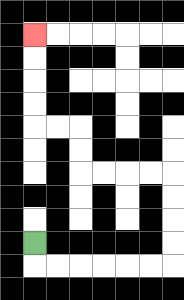{'start': '[1, 10]', 'end': '[1, 1]', 'path_directions': 'D,R,R,R,R,R,R,U,U,U,U,L,L,L,L,U,U,L,L,U,U,U,U', 'path_coordinates': '[[1, 10], [1, 11], [2, 11], [3, 11], [4, 11], [5, 11], [6, 11], [7, 11], [7, 10], [7, 9], [7, 8], [7, 7], [6, 7], [5, 7], [4, 7], [3, 7], [3, 6], [3, 5], [2, 5], [1, 5], [1, 4], [1, 3], [1, 2], [1, 1]]'}